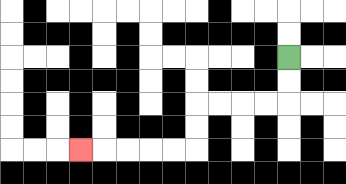{'start': '[12, 2]', 'end': '[3, 6]', 'path_directions': 'D,D,L,L,L,L,D,D,L,L,L,L,L', 'path_coordinates': '[[12, 2], [12, 3], [12, 4], [11, 4], [10, 4], [9, 4], [8, 4], [8, 5], [8, 6], [7, 6], [6, 6], [5, 6], [4, 6], [3, 6]]'}